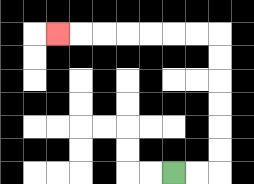{'start': '[7, 7]', 'end': '[2, 1]', 'path_directions': 'R,R,U,U,U,U,U,U,L,L,L,L,L,L,L', 'path_coordinates': '[[7, 7], [8, 7], [9, 7], [9, 6], [9, 5], [9, 4], [9, 3], [9, 2], [9, 1], [8, 1], [7, 1], [6, 1], [5, 1], [4, 1], [3, 1], [2, 1]]'}